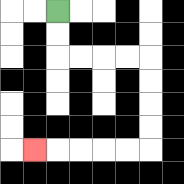{'start': '[2, 0]', 'end': '[1, 6]', 'path_directions': 'D,D,R,R,R,R,D,D,D,D,L,L,L,L,L', 'path_coordinates': '[[2, 0], [2, 1], [2, 2], [3, 2], [4, 2], [5, 2], [6, 2], [6, 3], [6, 4], [6, 5], [6, 6], [5, 6], [4, 6], [3, 6], [2, 6], [1, 6]]'}